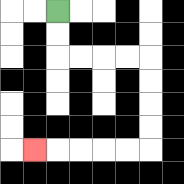{'start': '[2, 0]', 'end': '[1, 6]', 'path_directions': 'D,D,R,R,R,R,D,D,D,D,L,L,L,L,L', 'path_coordinates': '[[2, 0], [2, 1], [2, 2], [3, 2], [4, 2], [5, 2], [6, 2], [6, 3], [6, 4], [6, 5], [6, 6], [5, 6], [4, 6], [3, 6], [2, 6], [1, 6]]'}